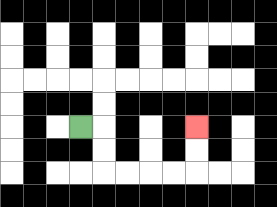{'start': '[3, 5]', 'end': '[8, 5]', 'path_directions': 'R,D,D,R,R,R,R,U,U', 'path_coordinates': '[[3, 5], [4, 5], [4, 6], [4, 7], [5, 7], [6, 7], [7, 7], [8, 7], [8, 6], [8, 5]]'}